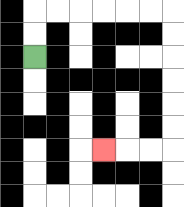{'start': '[1, 2]', 'end': '[4, 6]', 'path_directions': 'U,U,R,R,R,R,R,R,D,D,D,D,D,D,L,L,L', 'path_coordinates': '[[1, 2], [1, 1], [1, 0], [2, 0], [3, 0], [4, 0], [5, 0], [6, 0], [7, 0], [7, 1], [7, 2], [7, 3], [7, 4], [7, 5], [7, 6], [6, 6], [5, 6], [4, 6]]'}